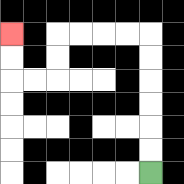{'start': '[6, 7]', 'end': '[0, 1]', 'path_directions': 'U,U,U,U,U,U,L,L,L,L,D,D,L,L,U,U', 'path_coordinates': '[[6, 7], [6, 6], [6, 5], [6, 4], [6, 3], [6, 2], [6, 1], [5, 1], [4, 1], [3, 1], [2, 1], [2, 2], [2, 3], [1, 3], [0, 3], [0, 2], [0, 1]]'}